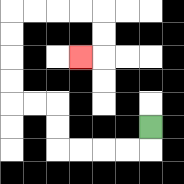{'start': '[6, 5]', 'end': '[3, 2]', 'path_directions': 'D,L,L,L,L,U,U,L,L,U,U,U,U,R,R,R,R,D,D,L', 'path_coordinates': '[[6, 5], [6, 6], [5, 6], [4, 6], [3, 6], [2, 6], [2, 5], [2, 4], [1, 4], [0, 4], [0, 3], [0, 2], [0, 1], [0, 0], [1, 0], [2, 0], [3, 0], [4, 0], [4, 1], [4, 2], [3, 2]]'}